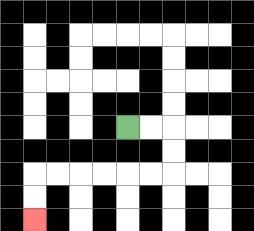{'start': '[5, 5]', 'end': '[1, 9]', 'path_directions': 'R,R,D,D,L,L,L,L,L,L,D,D', 'path_coordinates': '[[5, 5], [6, 5], [7, 5], [7, 6], [7, 7], [6, 7], [5, 7], [4, 7], [3, 7], [2, 7], [1, 7], [1, 8], [1, 9]]'}